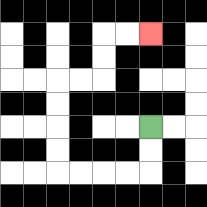{'start': '[6, 5]', 'end': '[6, 1]', 'path_directions': 'D,D,L,L,L,L,U,U,U,U,R,R,U,U,R,R', 'path_coordinates': '[[6, 5], [6, 6], [6, 7], [5, 7], [4, 7], [3, 7], [2, 7], [2, 6], [2, 5], [2, 4], [2, 3], [3, 3], [4, 3], [4, 2], [4, 1], [5, 1], [6, 1]]'}